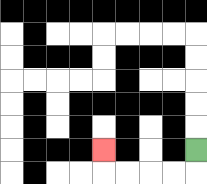{'start': '[8, 6]', 'end': '[4, 6]', 'path_directions': 'D,L,L,L,L,U', 'path_coordinates': '[[8, 6], [8, 7], [7, 7], [6, 7], [5, 7], [4, 7], [4, 6]]'}